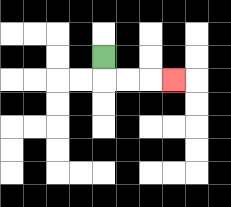{'start': '[4, 2]', 'end': '[7, 3]', 'path_directions': 'D,R,R,R', 'path_coordinates': '[[4, 2], [4, 3], [5, 3], [6, 3], [7, 3]]'}